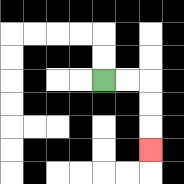{'start': '[4, 3]', 'end': '[6, 6]', 'path_directions': 'R,R,D,D,D', 'path_coordinates': '[[4, 3], [5, 3], [6, 3], [6, 4], [6, 5], [6, 6]]'}